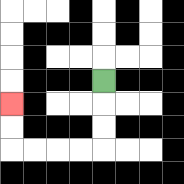{'start': '[4, 3]', 'end': '[0, 4]', 'path_directions': 'D,D,D,L,L,L,L,U,U', 'path_coordinates': '[[4, 3], [4, 4], [4, 5], [4, 6], [3, 6], [2, 6], [1, 6], [0, 6], [0, 5], [0, 4]]'}